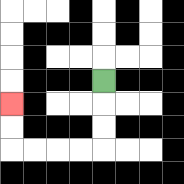{'start': '[4, 3]', 'end': '[0, 4]', 'path_directions': 'D,D,D,L,L,L,L,U,U', 'path_coordinates': '[[4, 3], [4, 4], [4, 5], [4, 6], [3, 6], [2, 6], [1, 6], [0, 6], [0, 5], [0, 4]]'}